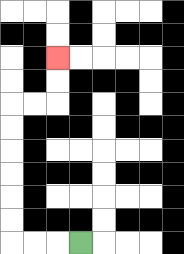{'start': '[3, 10]', 'end': '[2, 2]', 'path_directions': 'L,L,L,U,U,U,U,U,U,R,R,U,U', 'path_coordinates': '[[3, 10], [2, 10], [1, 10], [0, 10], [0, 9], [0, 8], [0, 7], [0, 6], [0, 5], [0, 4], [1, 4], [2, 4], [2, 3], [2, 2]]'}